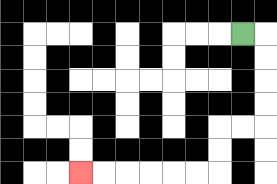{'start': '[10, 1]', 'end': '[3, 7]', 'path_directions': 'R,D,D,D,D,L,L,D,D,L,L,L,L,L,L', 'path_coordinates': '[[10, 1], [11, 1], [11, 2], [11, 3], [11, 4], [11, 5], [10, 5], [9, 5], [9, 6], [9, 7], [8, 7], [7, 7], [6, 7], [5, 7], [4, 7], [3, 7]]'}